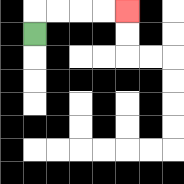{'start': '[1, 1]', 'end': '[5, 0]', 'path_directions': 'U,R,R,R,R', 'path_coordinates': '[[1, 1], [1, 0], [2, 0], [3, 0], [4, 0], [5, 0]]'}